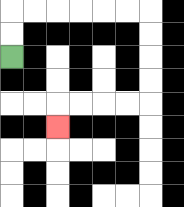{'start': '[0, 2]', 'end': '[2, 5]', 'path_directions': 'U,U,R,R,R,R,R,R,D,D,D,D,L,L,L,L,D', 'path_coordinates': '[[0, 2], [0, 1], [0, 0], [1, 0], [2, 0], [3, 0], [4, 0], [5, 0], [6, 0], [6, 1], [6, 2], [6, 3], [6, 4], [5, 4], [4, 4], [3, 4], [2, 4], [2, 5]]'}